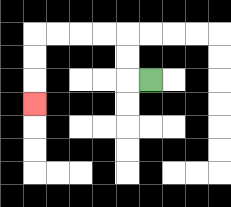{'start': '[6, 3]', 'end': '[1, 4]', 'path_directions': 'L,U,U,L,L,L,L,D,D,D', 'path_coordinates': '[[6, 3], [5, 3], [5, 2], [5, 1], [4, 1], [3, 1], [2, 1], [1, 1], [1, 2], [1, 3], [1, 4]]'}